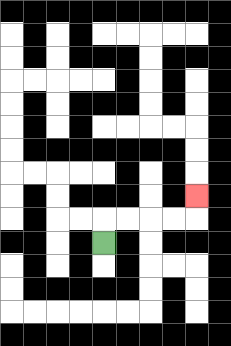{'start': '[4, 10]', 'end': '[8, 8]', 'path_directions': 'U,R,R,R,R,U', 'path_coordinates': '[[4, 10], [4, 9], [5, 9], [6, 9], [7, 9], [8, 9], [8, 8]]'}